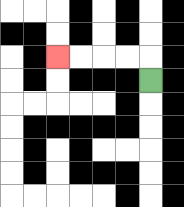{'start': '[6, 3]', 'end': '[2, 2]', 'path_directions': 'U,L,L,L,L', 'path_coordinates': '[[6, 3], [6, 2], [5, 2], [4, 2], [3, 2], [2, 2]]'}